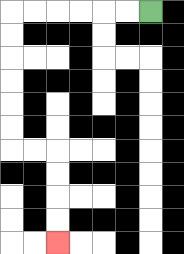{'start': '[6, 0]', 'end': '[2, 10]', 'path_directions': 'L,L,L,L,L,L,D,D,D,D,D,D,R,R,D,D,D,D', 'path_coordinates': '[[6, 0], [5, 0], [4, 0], [3, 0], [2, 0], [1, 0], [0, 0], [0, 1], [0, 2], [0, 3], [0, 4], [0, 5], [0, 6], [1, 6], [2, 6], [2, 7], [2, 8], [2, 9], [2, 10]]'}